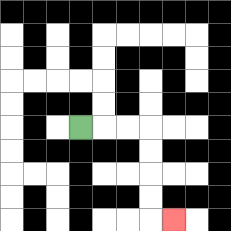{'start': '[3, 5]', 'end': '[7, 9]', 'path_directions': 'R,R,R,D,D,D,D,R', 'path_coordinates': '[[3, 5], [4, 5], [5, 5], [6, 5], [6, 6], [6, 7], [6, 8], [6, 9], [7, 9]]'}